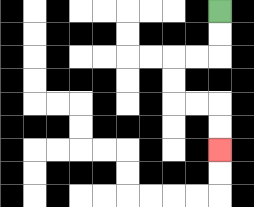{'start': '[9, 0]', 'end': '[9, 6]', 'path_directions': 'D,D,L,L,D,D,R,R,D,D', 'path_coordinates': '[[9, 0], [9, 1], [9, 2], [8, 2], [7, 2], [7, 3], [7, 4], [8, 4], [9, 4], [9, 5], [9, 6]]'}